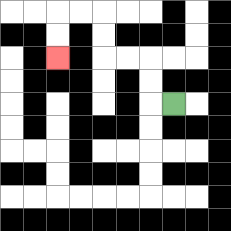{'start': '[7, 4]', 'end': '[2, 2]', 'path_directions': 'L,U,U,L,L,U,U,L,L,D,D', 'path_coordinates': '[[7, 4], [6, 4], [6, 3], [6, 2], [5, 2], [4, 2], [4, 1], [4, 0], [3, 0], [2, 0], [2, 1], [2, 2]]'}